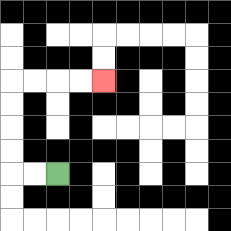{'start': '[2, 7]', 'end': '[4, 3]', 'path_directions': 'L,L,U,U,U,U,R,R,R,R', 'path_coordinates': '[[2, 7], [1, 7], [0, 7], [0, 6], [0, 5], [0, 4], [0, 3], [1, 3], [2, 3], [3, 3], [4, 3]]'}